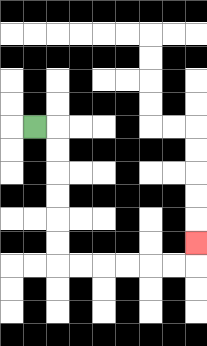{'start': '[1, 5]', 'end': '[8, 10]', 'path_directions': 'R,D,D,D,D,D,D,R,R,R,R,R,R,U', 'path_coordinates': '[[1, 5], [2, 5], [2, 6], [2, 7], [2, 8], [2, 9], [2, 10], [2, 11], [3, 11], [4, 11], [5, 11], [6, 11], [7, 11], [8, 11], [8, 10]]'}